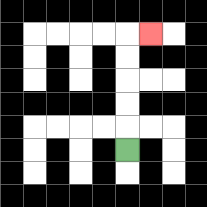{'start': '[5, 6]', 'end': '[6, 1]', 'path_directions': 'U,U,U,U,U,R', 'path_coordinates': '[[5, 6], [5, 5], [5, 4], [5, 3], [5, 2], [5, 1], [6, 1]]'}